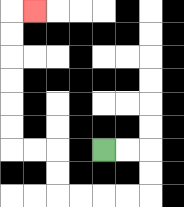{'start': '[4, 6]', 'end': '[1, 0]', 'path_directions': 'R,R,D,D,L,L,L,L,U,U,L,L,U,U,U,U,U,U,R', 'path_coordinates': '[[4, 6], [5, 6], [6, 6], [6, 7], [6, 8], [5, 8], [4, 8], [3, 8], [2, 8], [2, 7], [2, 6], [1, 6], [0, 6], [0, 5], [0, 4], [0, 3], [0, 2], [0, 1], [0, 0], [1, 0]]'}